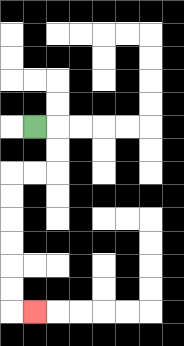{'start': '[1, 5]', 'end': '[1, 13]', 'path_directions': 'R,D,D,L,L,D,D,D,D,D,D,R', 'path_coordinates': '[[1, 5], [2, 5], [2, 6], [2, 7], [1, 7], [0, 7], [0, 8], [0, 9], [0, 10], [0, 11], [0, 12], [0, 13], [1, 13]]'}